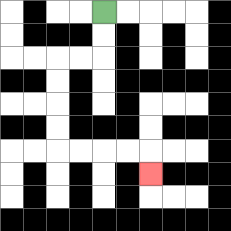{'start': '[4, 0]', 'end': '[6, 7]', 'path_directions': 'D,D,L,L,D,D,D,D,R,R,R,R,D', 'path_coordinates': '[[4, 0], [4, 1], [4, 2], [3, 2], [2, 2], [2, 3], [2, 4], [2, 5], [2, 6], [3, 6], [4, 6], [5, 6], [6, 6], [6, 7]]'}